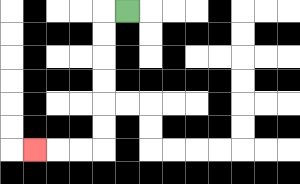{'start': '[5, 0]', 'end': '[1, 6]', 'path_directions': 'L,D,D,D,D,D,D,L,L,L', 'path_coordinates': '[[5, 0], [4, 0], [4, 1], [4, 2], [4, 3], [4, 4], [4, 5], [4, 6], [3, 6], [2, 6], [1, 6]]'}